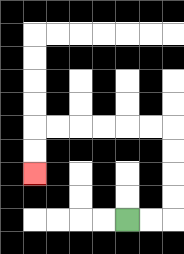{'start': '[5, 9]', 'end': '[1, 7]', 'path_directions': 'R,R,U,U,U,U,L,L,L,L,L,L,D,D', 'path_coordinates': '[[5, 9], [6, 9], [7, 9], [7, 8], [7, 7], [7, 6], [7, 5], [6, 5], [5, 5], [4, 5], [3, 5], [2, 5], [1, 5], [1, 6], [1, 7]]'}